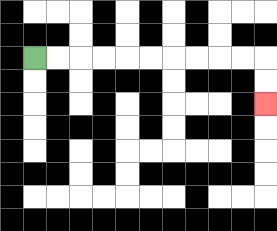{'start': '[1, 2]', 'end': '[11, 4]', 'path_directions': 'R,R,R,R,R,R,R,R,R,R,D,D', 'path_coordinates': '[[1, 2], [2, 2], [3, 2], [4, 2], [5, 2], [6, 2], [7, 2], [8, 2], [9, 2], [10, 2], [11, 2], [11, 3], [11, 4]]'}